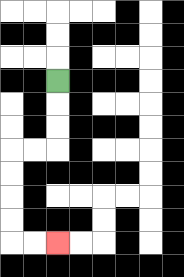{'start': '[2, 3]', 'end': '[2, 10]', 'path_directions': 'D,D,D,L,L,D,D,D,D,R,R', 'path_coordinates': '[[2, 3], [2, 4], [2, 5], [2, 6], [1, 6], [0, 6], [0, 7], [0, 8], [0, 9], [0, 10], [1, 10], [2, 10]]'}